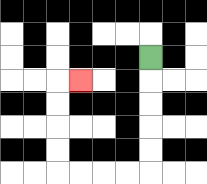{'start': '[6, 2]', 'end': '[3, 3]', 'path_directions': 'D,D,D,D,D,L,L,L,L,U,U,U,U,R', 'path_coordinates': '[[6, 2], [6, 3], [6, 4], [6, 5], [6, 6], [6, 7], [5, 7], [4, 7], [3, 7], [2, 7], [2, 6], [2, 5], [2, 4], [2, 3], [3, 3]]'}